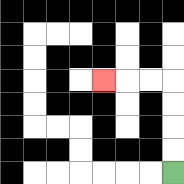{'start': '[7, 7]', 'end': '[4, 3]', 'path_directions': 'U,U,U,U,L,L,L', 'path_coordinates': '[[7, 7], [7, 6], [7, 5], [7, 4], [7, 3], [6, 3], [5, 3], [4, 3]]'}